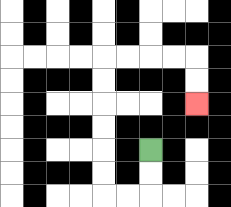{'start': '[6, 6]', 'end': '[8, 4]', 'path_directions': 'D,D,L,L,U,U,U,U,U,U,R,R,R,R,D,D', 'path_coordinates': '[[6, 6], [6, 7], [6, 8], [5, 8], [4, 8], [4, 7], [4, 6], [4, 5], [4, 4], [4, 3], [4, 2], [5, 2], [6, 2], [7, 2], [8, 2], [8, 3], [8, 4]]'}